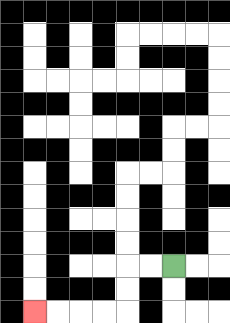{'start': '[7, 11]', 'end': '[1, 13]', 'path_directions': 'L,L,D,D,L,L,L,L', 'path_coordinates': '[[7, 11], [6, 11], [5, 11], [5, 12], [5, 13], [4, 13], [3, 13], [2, 13], [1, 13]]'}